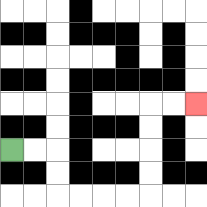{'start': '[0, 6]', 'end': '[8, 4]', 'path_directions': 'R,R,D,D,R,R,R,R,U,U,U,U,R,R', 'path_coordinates': '[[0, 6], [1, 6], [2, 6], [2, 7], [2, 8], [3, 8], [4, 8], [5, 8], [6, 8], [6, 7], [6, 6], [6, 5], [6, 4], [7, 4], [8, 4]]'}